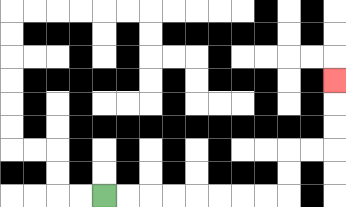{'start': '[4, 8]', 'end': '[14, 3]', 'path_directions': 'R,R,R,R,R,R,R,R,U,U,R,R,U,U,U', 'path_coordinates': '[[4, 8], [5, 8], [6, 8], [7, 8], [8, 8], [9, 8], [10, 8], [11, 8], [12, 8], [12, 7], [12, 6], [13, 6], [14, 6], [14, 5], [14, 4], [14, 3]]'}